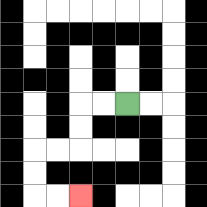{'start': '[5, 4]', 'end': '[3, 8]', 'path_directions': 'L,L,D,D,L,L,D,D,R,R', 'path_coordinates': '[[5, 4], [4, 4], [3, 4], [3, 5], [3, 6], [2, 6], [1, 6], [1, 7], [1, 8], [2, 8], [3, 8]]'}